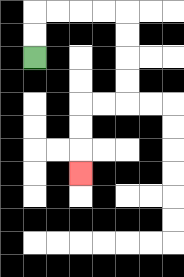{'start': '[1, 2]', 'end': '[3, 7]', 'path_directions': 'U,U,R,R,R,R,D,D,D,D,L,L,D,D,D', 'path_coordinates': '[[1, 2], [1, 1], [1, 0], [2, 0], [3, 0], [4, 0], [5, 0], [5, 1], [5, 2], [5, 3], [5, 4], [4, 4], [3, 4], [3, 5], [3, 6], [3, 7]]'}